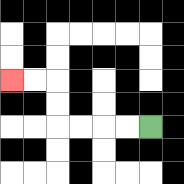{'start': '[6, 5]', 'end': '[0, 3]', 'path_directions': 'L,L,L,L,U,U,L,L', 'path_coordinates': '[[6, 5], [5, 5], [4, 5], [3, 5], [2, 5], [2, 4], [2, 3], [1, 3], [0, 3]]'}